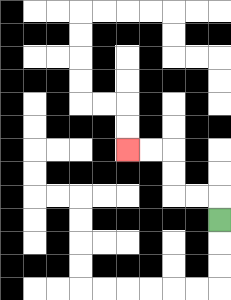{'start': '[9, 9]', 'end': '[5, 6]', 'path_directions': 'U,L,L,U,U,L,L', 'path_coordinates': '[[9, 9], [9, 8], [8, 8], [7, 8], [7, 7], [7, 6], [6, 6], [5, 6]]'}